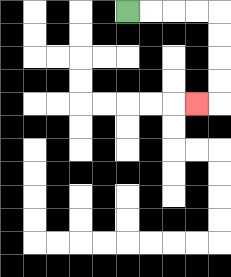{'start': '[5, 0]', 'end': '[8, 4]', 'path_directions': 'R,R,R,R,D,D,D,D,L', 'path_coordinates': '[[5, 0], [6, 0], [7, 0], [8, 0], [9, 0], [9, 1], [9, 2], [9, 3], [9, 4], [8, 4]]'}